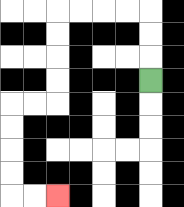{'start': '[6, 3]', 'end': '[2, 8]', 'path_directions': 'U,U,U,L,L,L,L,D,D,D,D,L,L,D,D,D,D,R,R', 'path_coordinates': '[[6, 3], [6, 2], [6, 1], [6, 0], [5, 0], [4, 0], [3, 0], [2, 0], [2, 1], [2, 2], [2, 3], [2, 4], [1, 4], [0, 4], [0, 5], [0, 6], [0, 7], [0, 8], [1, 8], [2, 8]]'}